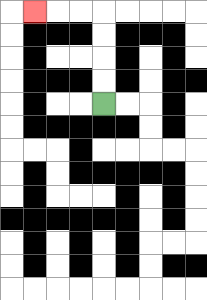{'start': '[4, 4]', 'end': '[1, 0]', 'path_directions': 'U,U,U,U,L,L,L', 'path_coordinates': '[[4, 4], [4, 3], [4, 2], [4, 1], [4, 0], [3, 0], [2, 0], [1, 0]]'}